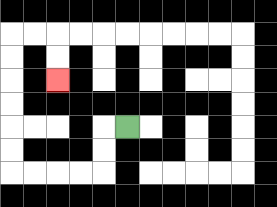{'start': '[5, 5]', 'end': '[2, 3]', 'path_directions': 'L,D,D,L,L,L,L,U,U,U,U,U,U,R,R,D,D', 'path_coordinates': '[[5, 5], [4, 5], [4, 6], [4, 7], [3, 7], [2, 7], [1, 7], [0, 7], [0, 6], [0, 5], [0, 4], [0, 3], [0, 2], [0, 1], [1, 1], [2, 1], [2, 2], [2, 3]]'}